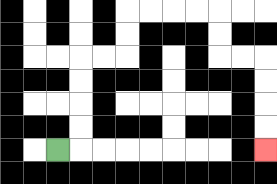{'start': '[2, 6]', 'end': '[11, 6]', 'path_directions': 'R,U,U,U,U,R,R,U,U,R,R,R,R,D,D,R,R,D,D,D,D', 'path_coordinates': '[[2, 6], [3, 6], [3, 5], [3, 4], [3, 3], [3, 2], [4, 2], [5, 2], [5, 1], [5, 0], [6, 0], [7, 0], [8, 0], [9, 0], [9, 1], [9, 2], [10, 2], [11, 2], [11, 3], [11, 4], [11, 5], [11, 6]]'}